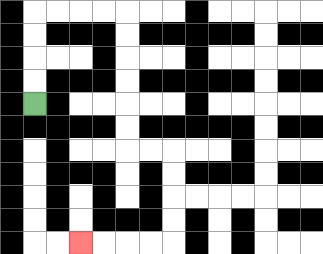{'start': '[1, 4]', 'end': '[3, 10]', 'path_directions': 'U,U,U,U,R,R,R,R,D,D,D,D,D,D,R,R,D,D,D,D,L,L,L,L', 'path_coordinates': '[[1, 4], [1, 3], [1, 2], [1, 1], [1, 0], [2, 0], [3, 0], [4, 0], [5, 0], [5, 1], [5, 2], [5, 3], [5, 4], [5, 5], [5, 6], [6, 6], [7, 6], [7, 7], [7, 8], [7, 9], [7, 10], [6, 10], [5, 10], [4, 10], [3, 10]]'}